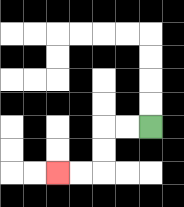{'start': '[6, 5]', 'end': '[2, 7]', 'path_directions': 'L,L,D,D,L,L', 'path_coordinates': '[[6, 5], [5, 5], [4, 5], [4, 6], [4, 7], [3, 7], [2, 7]]'}